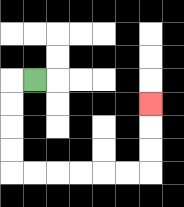{'start': '[1, 3]', 'end': '[6, 4]', 'path_directions': 'L,D,D,D,D,R,R,R,R,R,R,U,U,U', 'path_coordinates': '[[1, 3], [0, 3], [0, 4], [0, 5], [0, 6], [0, 7], [1, 7], [2, 7], [3, 7], [4, 7], [5, 7], [6, 7], [6, 6], [6, 5], [6, 4]]'}